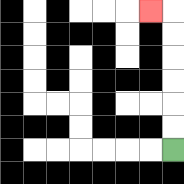{'start': '[7, 6]', 'end': '[6, 0]', 'path_directions': 'U,U,U,U,U,U,L', 'path_coordinates': '[[7, 6], [7, 5], [7, 4], [7, 3], [7, 2], [7, 1], [7, 0], [6, 0]]'}